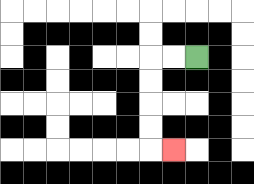{'start': '[8, 2]', 'end': '[7, 6]', 'path_directions': 'L,L,D,D,D,D,R', 'path_coordinates': '[[8, 2], [7, 2], [6, 2], [6, 3], [6, 4], [6, 5], [6, 6], [7, 6]]'}